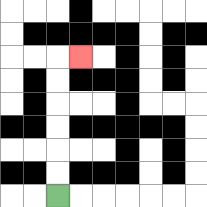{'start': '[2, 8]', 'end': '[3, 2]', 'path_directions': 'U,U,U,U,U,U,R', 'path_coordinates': '[[2, 8], [2, 7], [2, 6], [2, 5], [2, 4], [2, 3], [2, 2], [3, 2]]'}